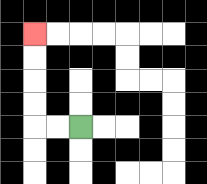{'start': '[3, 5]', 'end': '[1, 1]', 'path_directions': 'L,L,U,U,U,U', 'path_coordinates': '[[3, 5], [2, 5], [1, 5], [1, 4], [1, 3], [1, 2], [1, 1]]'}